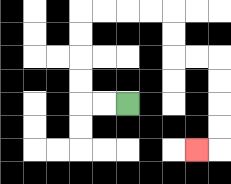{'start': '[5, 4]', 'end': '[8, 6]', 'path_directions': 'L,L,U,U,U,U,R,R,R,R,D,D,R,R,D,D,D,D,L', 'path_coordinates': '[[5, 4], [4, 4], [3, 4], [3, 3], [3, 2], [3, 1], [3, 0], [4, 0], [5, 0], [6, 0], [7, 0], [7, 1], [7, 2], [8, 2], [9, 2], [9, 3], [9, 4], [9, 5], [9, 6], [8, 6]]'}